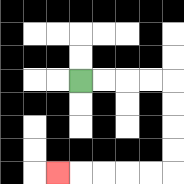{'start': '[3, 3]', 'end': '[2, 7]', 'path_directions': 'R,R,R,R,D,D,D,D,L,L,L,L,L', 'path_coordinates': '[[3, 3], [4, 3], [5, 3], [6, 3], [7, 3], [7, 4], [7, 5], [7, 6], [7, 7], [6, 7], [5, 7], [4, 7], [3, 7], [2, 7]]'}